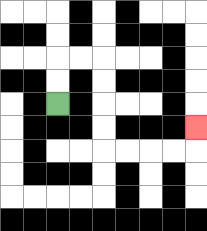{'start': '[2, 4]', 'end': '[8, 5]', 'path_directions': 'U,U,R,R,D,D,D,D,R,R,R,R,U', 'path_coordinates': '[[2, 4], [2, 3], [2, 2], [3, 2], [4, 2], [4, 3], [4, 4], [4, 5], [4, 6], [5, 6], [6, 6], [7, 6], [8, 6], [8, 5]]'}